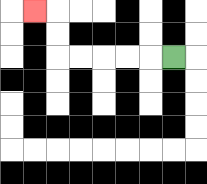{'start': '[7, 2]', 'end': '[1, 0]', 'path_directions': 'L,L,L,L,L,U,U,L', 'path_coordinates': '[[7, 2], [6, 2], [5, 2], [4, 2], [3, 2], [2, 2], [2, 1], [2, 0], [1, 0]]'}